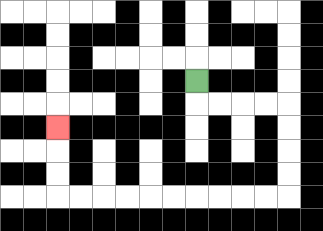{'start': '[8, 3]', 'end': '[2, 5]', 'path_directions': 'D,R,R,R,R,D,D,D,D,L,L,L,L,L,L,L,L,L,L,U,U,U', 'path_coordinates': '[[8, 3], [8, 4], [9, 4], [10, 4], [11, 4], [12, 4], [12, 5], [12, 6], [12, 7], [12, 8], [11, 8], [10, 8], [9, 8], [8, 8], [7, 8], [6, 8], [5, 8], [4, 8], [3, 8], [2, 8], [2, 7], [2, 6], [2, 5]]'}